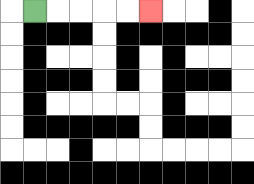{'start': '[1, 0]', 'end': '[6, 0]', 'path_directions': 'R,R,R,R,R', 'path_coordinates': '[[1, 0], [2, 0], [3, 0], [4, 0], [5, 0], [6, 0]]'}